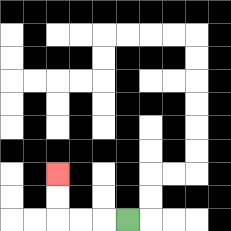{'start': '[5, 9]', 'end': '[2, 7]', 'path_directions': 'L,L,L,U,U', 'path_coordinates': '[[5, 9], [4, 9], [3, 9], [2, 9], [2, 8], [2, 7]]'}